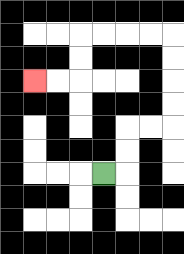{'start': '[4, 7]', 'end': '[1, 3]', 'path_directions': 'R,U,U,R,R,U,U,U,U,L,L,L,L,D,D,L,L', 'path_coordinates': '[[4, 7], [5, 7], [5, 6], [5, 5], [6, 5], [7, 5], [7, 4], [7, 3], [7, 2], [7, 1], [6, 1], [5, 1], [4, 1], [3, 1], [3, 2], [3, 3], [2, 3], [1, 3]]'}